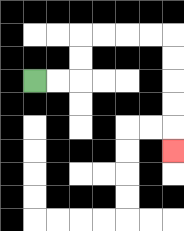{'start': '[1, 3]', 'end': '[7, 6]', 'path_directions': 'R,R,U,U,R,R,R,R,D,D,D,D,D', 'path_coordinates': '[[1, 3], [2, 3], [3, 3], [3, 2], [3, 1], [4, 1], [5, 1], [6, 1], [7, 1], [7, 2], [7, 3], [7, 4], [7, 5], [7, 6]]'}